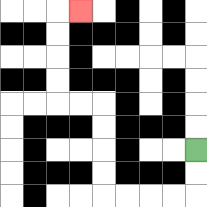{'start': '[8, 6]', 'end': '[3, 0]', 'path_directions': 'D,D,L,L,L,L,U,U,U,U,L,L,U,U,U,U,R', 'path_coordinates': '[[8, 6], [8, 7], [8, 8], [7, 8], [6, 8], [5, 8], [4, 8], [4, 7], [4, 6], [4, 5], [4, 4], [3, 4], [2, 4], [2, 3], [2, 2], [2, 1], [2, 0], [3, 0]]'}